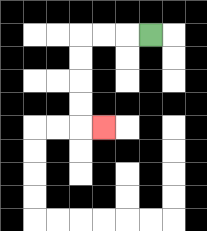{'start': '[6, 1]', 'end': '[4, 5]', 'path_directions': 'L,L,L,D,D,D,D,R', 'path_coordinates': '[[6, 1], [5, 1], [4, 1], [3, 1], [3, 2], [3, 3], [3, 4], [3, 5], [4, 5]]'}